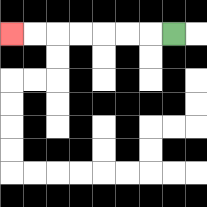{'start': '[7, 1]', 'end': '[0, 1]', 'path_directions': 'L,L,L,L,L,L,L', 'path_coordinates': '[[7, 1], [6, 1], [5, 1], [4, 1], [3, 1], [2, 1], [1, 1], [0, 1]]'}